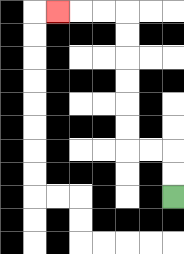{'start': '[7, 8]', 'end': '[2, 0]', 'path_directions': 'U,U,L,L,U,U,U,U,U,U,L,L,L', 'path_coordinates': '[[7, 8], [7, 7], [7, 6], [6, 6], [5, 6], [5, 5], [5, 4], [5, 3], [5, 2], [5, 1], [5, 0], [4, 0], [3, 0], [2, 0]]'}